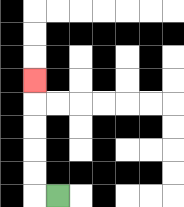{'start': '[2, 8]', 'end': '[1, 3]', 'path_directions': 'L,U,U,U,U,U', 'path_coordinates': '[[2, 8], [1, 8], [1, 7], [1, 6], [1, 5], [1, 4], [1, 3]]'}